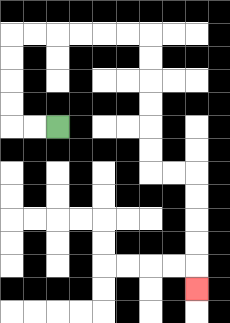{'start': '[2, 5]', 'end': '[8, 12]', 'path_directions': 'L,L,U,U,U,U,R,R,R,R,R,R,D,D,D,D,D,D,R,R,D,D,D,D,D', 'path_coordinates': '[[2, 5], [1, 5], [0, 5], [0, 4], [0, 3], [0, 2], [0, 1], [1, 1], [2, 1], [3, 1], [4, 1], [5, 1], [6, 1], [6, 2], [6, 3], [6, 4], [6, 5], [6, 6], [6, 7], [7, 7], [8, 7], [8, 8], [8, 9], [8, 10], [8, 11], [8, 12]]'}